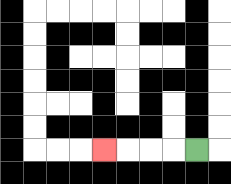{'start': '[8, 6]', 'end': '[4, 6]', 'path_directions': 'L,L,L,L', 'path_coordinates': '[[8, 6], [7, 6], [6, 6], [5, 6], [4, 6]]'}